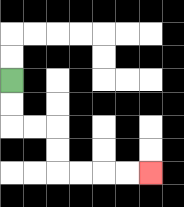{'start': '[0, 3]', 'end': '[6, 7]', 'path_directions': 'D,D,R,R,D,D,R,R,R,R', 'path_coordinates': '[[0, 3], [0, 4], [0, 5], [1, 5], [2, 5], [2, 6], [2, 7], [3, 7], [4, 7], [5, 7], [6, 7]]'}